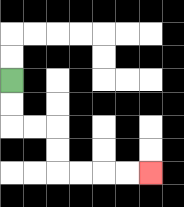{'start': '[0, 3]', 'end': '[6, 7]', 'path_directions': 'D,D,R,R,D,D,R,R,R,R', 'path_coordinates': '[[0, 3], [0, 4], [0, 5], [1, 5], [2, 5], [2, 6], [2, 7], [3, 7], [4, 7], [5, 7], [6, 7]]'}